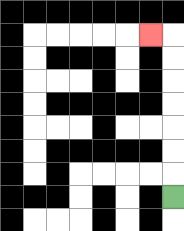{'start': '[7, 8]', 'end': '[6, 1]', 'path_directions': 'U,U,U,U,U,U,U,L', 'path_coordinates': '[[7, 8], [7, 7], [7, 6], [7, 5], [7, 4], [7, 3], [7, 2], [7, 1], [6, 1]]'}